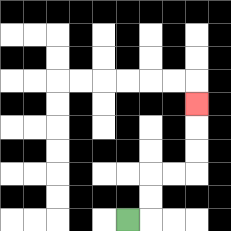{'start': '[5, 9]', 'end': '[8, 4]', 'path_directions': 'R,U,U,R,R,U,U,U', 'path_coordinates': '[[5, 9], [6, 9], [6, 8], [6, 7], [7, 7], [8, 7], [8, 6], [8, 5], [8, 4]]'}